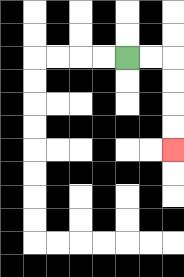{'start': '[5, 2]', 'end': '[7, 6]', 'path_directions': 'R,R,D,D,D,D', 'path_coordinates': '[[5, 2], [6, 2], [7, 2], [7, 3], [7, 4], [7, 5], [7, 6]]'}